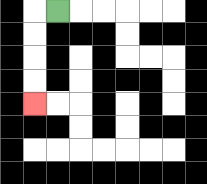{'start': '[2, 0]', 'end': '[1, 4]', 'path_directions': 'L,D,D,D,D', 'path_coordinates': '[[2, 0], [1, 0], [1, 1], [1, 2], [1, 3], [1, 4]]'}